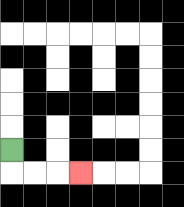{'start': '[0, 6]', 'end': '[3, 7]', 'path_directions': 'D,R,R,R', 'path_coordinates': '[[0, 6], [0, 7], [1, 7], [2, 7], [3, 7]]'}